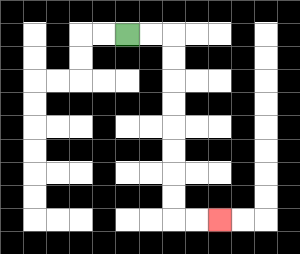{'start': '[5, 1]', 'end': '[9, 9]', 'path_directions': 'R,R,D,D,D,D,D,D,D,D,R,R', 'path_coordinates': '[[5, 1], [6, 1], [7, 1], [7, 2], [7, 3], [7, 4], [7, 5], [7, 6], [7, 7], [7, 8], [7, 9], [8, 9], [9, 9]]'}